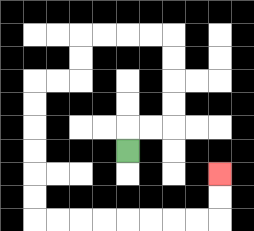{'start': '[5, 6]', 'end': '[9, 7]', 'path_directions': 'U,R,R,U,U,U,U,L,L,L,L,D,D,L,L,D,D,D,D,D,D,R,R,R,R,R,R,R,R,U,U', 'path_coordinates': '[[5, 6], [5, 5], [6, 5], [7, 5], [7, 4], [7, 3], [7, 2], [7, 1], [6, 1], [5, 1], [4, 1], [3, 1], [3, 2], [3, 3], [2, 3], [1, 3], [1, 4], [1, 5], [1, 6], [1, 7], [1, 8], [1, 9], [2, 9], [3, 9], [4, 9], [5, 9], [6, 9], [7, 9], [8, 9], [9, 9], [9, 8], [9, 7]]'}